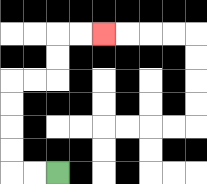{'start': '[2, 7]', 'end': '[4, 1]', 'path_directions': 'L,L,U,U,U,U,R,R,U,U,R,R', 'path_coordinates': '[[2, 7], [1, 7], [0, 7], [0, 6], [0, 5], [0, 4], [0, 3], [1, 3], [2, 3], [2, 2], [2, 1], [3, 1], [4, 1]]'}